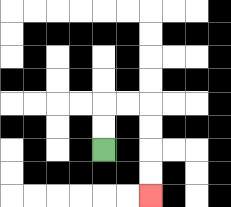{'start': '[4, 6]', 'end': '[6, 8]', 'path_directions': 'U,U,R,R,D,D,D,D', 'path_coordinates': '[[4, 6], [4, 5], [4, 4], [5, 4], [6, 4], [6, 5], [6, 6], [6, 7], [6, 8]]'}